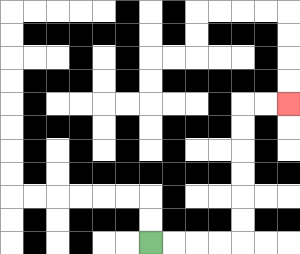{'start': '[6, 10]', 'end': '[12, 4]', 'path_directions': 'R,R,R,R,U,U,U,U,U,U,R,R', 'path_coordinates': '[[6, 10], [7, 10], [8, 10], [9, 10], [10, 10], [10, 9], [10, 8], [10, 7], [10, 6], [10, 5], [10, 4], [11, 4], [12, 4]]'}